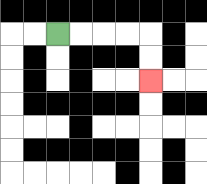{'start': '[2, 1]', 'end': '[6, 3]', 'path_directions': 'R,R,R,R,D,D', 'path_coordinates': '[[2, 1], [3, 1], [4, 1], [5, 1], [6, 1], [6, 2], [6, 3]]'}